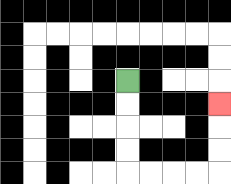{'start': '[5, 3]', 'end': '[9, 4]', 'path_directions': 'D,D,D,D,R,R,R,R,U,U,U', 'path_coordinates': '[[5, 3], [5, 4], [5, 5], [5, 6], [5, 7], [6, 7], [7, 7], [8, 7], [9, 7], [9, 6], [9, 5], [9, 4]]'}